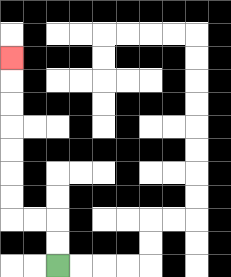{'start': '[2, 11]', 'end': '[0, 2]', 'path_directions': 'U,U,L,L,U,U,U,U,U,U,U', 'path_coordinates': '[[2, 11], [2, 10], [2, 9], [1, 9], [0, 9], [0, 8], [0, 7], [0, 6], [0, 5], [0, 4], [0, 3], [0, 2]]'}